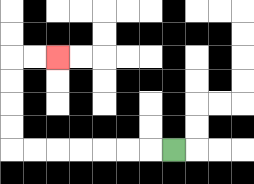{'start': '[7, 6]', 'end': '[2, 2]', 'path_directions': 'L,L,L,L,L,L,L,U,U,U,U,R,R', 'path_coordinates': '[[7, 6], [6, 6], [5, 6], [4, 6], [3, 6], [2, 6], [1, 6], [0, 6], [0, 5], [0, 4], [0, 3], [0, 2], [1, 2], [2, 2]]'}